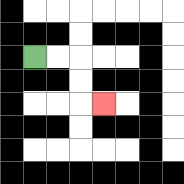{'start': '[1, 2]', 'end': '[4, 4]', 'path_directions': 'R,R,D,D,R', 'path_coordinates': '[[1, 2], [2, 2], [3, 2], [3, 3], [3, 4], [4, 4]]'}